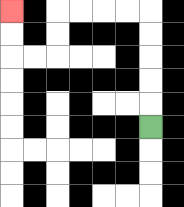{'start': '[6, 5]', 'end': '[0, 0]', 'path_directions': 'U,U,U,U,U,L,L,L,L,D,D,L,L,U,U', 'path_coordinates': '[[6, 5], [6, 4], [6, 3], [6, 2], [6, 1], [6, 0], [5, 0], [4, 0], [3, 0], [2, 0], [2, 1], [2, 2], [1, 2], [0, 2], [0, 1], [0, 0]]'}